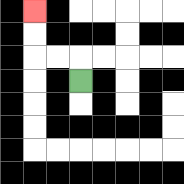{'start': '[3, 3]', 'end': '[1, 0]', 'path_directions': 'U,L,L,U,U', 'path_coordinates': '[[3, 3], [3, 2], [2, 2], [1, 2], [1, 1], [1, 0]]'}